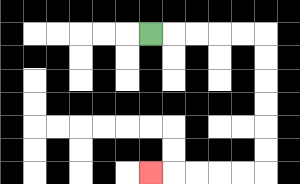{'start': '[6, 1]', 'end': '[6, 7]', 'path_directions': 'R,R,R,R,R,D,D,D,D,D,D,L,L,L,L,L', 'path_coordinates': '[[6, 1], [7, 1], [8, 1], [9, 1], [10, 1], [11, 1], [11, 2], [11, 3], [11, 4], [11, 5], [11, 6], [11, 7], [10, 7], [9, 7], [8, 7], [7, 7], [6, 7]]'}